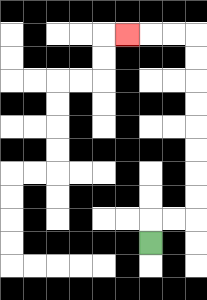{'start': '[6, 10]', 'end': '[5, 1]', 'path_directions': 'U,R,R,U,U,U,U,U,U,U,U,L,L,L', 'path_coordinates': '[[6, 10], [6, 9], [7, 9], [8, 9], [8, 8], [8, 7], [8, 6], [8, 5], [8, 4], [8, 3], [8, 2], [8, 1], [7, 1], [6, 1], [5, 1]]'}